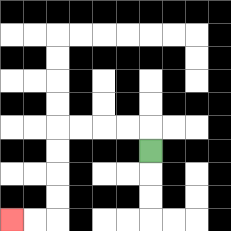{'start': '[6, 6]', 'end': '[0, 9]', 'path_directions': 'U,L,L,L,L,D,D,D,D,L,L', 'path_coordinates': '[[6, 6], [6, 5], [5, 5], [4, 5], [3, 5], [2, 5], [2, 6], [2, 7], [2, 8], [2, 9], [1, 9], [0, 9]]'}